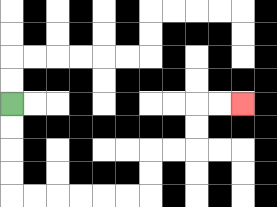{'start': '[0, 4]', 'end': '[10, 4]', 'path_directions': 'D,D,D,D,R,R,R,R,R,R,U,U,R,R,U,U,R,R', 'path_coordinates': '[[0, 4], [0, 5], [0, 6], [0, 7], [0, 8], [1, 8], [2, 8], [3, 8], [4, 8], [5, 8], [6, 8], [6, 7], [6, 6], [7, 6], [8, 6], [8, 5], [8, 4], [9, 4], [10, 4]]'}